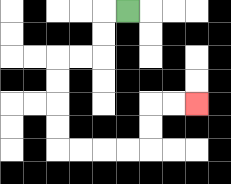{'start': '[5, 0]', 'end': '[8, 4]', 'path_directions': 'L,D,D,L,L,D,D,D,D,R,R,R,R,U,U,R,R', 'path_coordinates': '[[5, 0], [4, 0], [4, 1], [4, 2], [3, 2], [2, 2], [2, 3], [2, 4], [2, 5], [2, 6], [3, 6], [4, 6], [5, 6], [6, 6], [6, 5], [6, 4], [7, 4], [8, 4]]'}